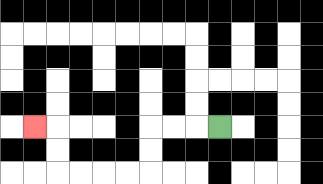{'start': '[9, 5]', 'end': '[1, 5]', 'path_directions': 'L,L,L,D,D,L,L,L,L,U,U,L', 'path_coordinates': '[[9, 5], [8, 5], [7, 5], [6, 5], [6, 6], [6, 7], [5, 7], [4, 7], [3, 7], [2, 7], [2, 6], [2, 5], [1, 5]]'}